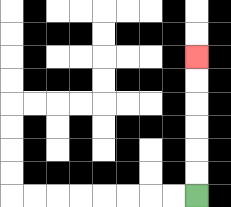{'start': '[8, 8]', 'end': '[8, 2]', 'path_directions': 'U,U,U,U,U,U', 'path_coordinates': '[[8, 8], [8, 7], [8, 6], [8, 5], [8, 4], [8, 3], [8, 2]]'}